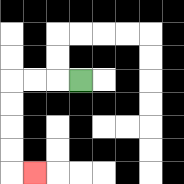{'start': '[3, 3]', 'end': '[1, 7]', 'path_directions': 'L,L,L,D,D,D,D,R', 'path_coordinates': '[[3, 3], [2, 3], [1, 3], [0, 3], [0, 4], [0, 5], [0, 6], [0, 7], [1, 7]]'}